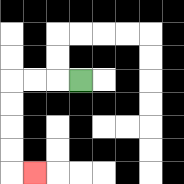{'start': '[3, 3]', 'end': '[1, 7]', 'path_directions': 'L,L,L,D,D,D,D,R', 'path_coordinates': '[[3, 3], [2, 3], [1, 3], [0, 3], [0, 4], [0, 5], [0, 6], [0, 7], [1, 7]]'}